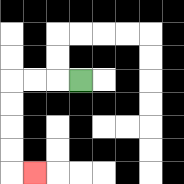{'start': '[3, 3]', 'end': '[1, 7]', 'path_directions': 'L,L,L,D,D,D,D,R', 'path_coordinates': '[[3, 3], [2, 3], [1, 3], [0, 3], [0, 4], [0, 5], [0, 6], [0, 7], [1, 7]]'}